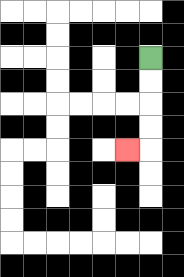{'start': '[6, 2]', 'end': '[5, 6]', 'path_directions': 'D,D,D,D,L', 'path_coordinates': '[[6, 2], [6, 3], [6, 4], [6, 5], [6, 6], [5, 6]]'}